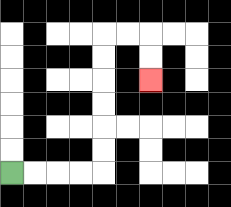{'start': '[0, 7]', 'end': '[6, 3]', 'path_directions': 'R,R,R,R,U,U,U,U,U,U,R,R,D,D', 'path_coordinates': '[[0, 7], [1, 7], [2, 7], [3, 7], [4, 7], [4, 6], [4, 5], [4, 4], [4, 3], [4, 2], [4, 1], [5, 1], [6, 1], [6, 2], [6, 3]]'}